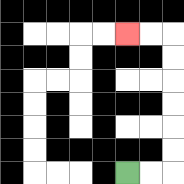{'start': '[5, 7]', 'end': '[5, 1]', 'path_directions': 'R,R,U,U,U,U,U,U,L,L', 'path_coordinates': '[[5, 7], [6, 7], [7, 7], [7, 6], [7, 5], [7, 4], [7, 3], [7, 2], [7, 1], [6, 1], [5, 1]]'}